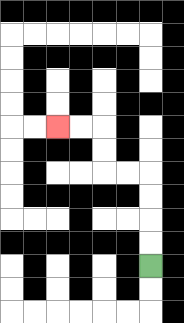{'start': '[6, 11]', 'end': '[2, 5]', 'path_directions': 'U,U,U,U,L,L,U,U,L,L', 'path_coordinates': '[[6, 11], [6, 10], [6, 9], [6, 8], [6, 7], [5, 7], [4, 7], [4, 6], [4, 5], [3, 5], [2, 5]]'}